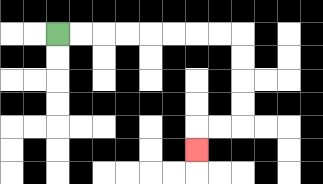{'start': '[2, 1]', 'end': '[8, 6]', 'path_directions': 'R,R,R,R,R,R,R,R,D,D,D,D,L,L,D', 'path_coordinates': '[[2, 1], [3, 1], [4, 1], [5, 1], [6, 1], [7, 1], [8, 1], [9, 1], [10, 1], [10, 2], [10, 3], [10, 4], [10, 5], [9, 5], [8, 5], [8, 6]]'}